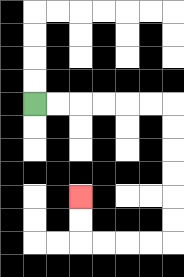{'start': '[1, 4]', 'end': '[3, 8]', 'path_directions': 'R,R,R,R,R,R,D,D,D,D,D,D,L,L,L,L,U,U', 'path_coordinates': '[[1, 4], [2, 4], [3, 4], [4, 4], [5, 4], [6, 4], [7, 4], [7, 5], [7, 6], [7, 7], [7, 8], [7, 9], [7, 10], [6, 10], [5, 10], [4, 10], [3, 10], [3, 9], [3, 8]]'}